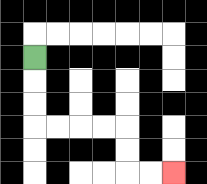{'start': '[1, 2]', 'end': '[7, 7]', 'path_directions': 'D,D,D,R,R,R,R,D,D,R,R', 'path_coordinates': '[[1, 2], [1, 3], [1, 4], [1, 5], [2, 5], [3, 5], [4, 5], [5, 5], [5, 6], [5, 7], [6, 7], [7, 7]]'}